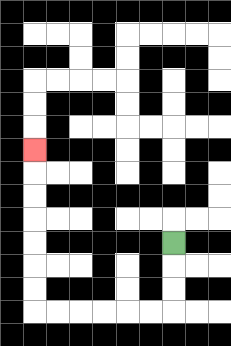{'start': '[7, 10]', 'end': '[1, 6]', 'path_directions': 'D,D,D,L,L,L,L,L,L,U,U,U,U,U,U,U', 'path_coordinates': '[[7, 10], [7, 11], [7, 12], [7, 13], [6, 13], [5, 13], [4, 13], [3, 13], [2, 13], [1, 13], [1, 12], [1, 11], [1, 10], [1, 9], [1, 8], [1, 7], [1, 6]]'}